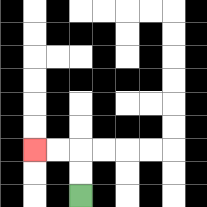{'start': '[3, 8]', 'end': '[1, 6]', 'path_directions': 'U,U,L,L', 'path_coordinates': '[[3, 8], [3, 7], [3, 6], [2, 6], [1, 6]]'}